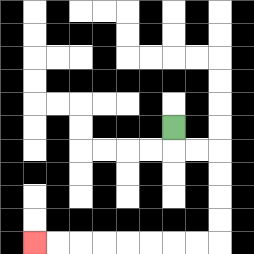{'start': '[7, 5]', 'end': '[1, 10]', 'path_directions': 'D,R,R,D,D,D,D,L,L,L,L,L,L,L,L', 'path_coordinates': '[[7, 5], [7, 6], [8, 6], [9, 6], [9, 7], [9, 8], [9, 9], [9, 10], [8, 10], [7, 10], [6, 10], [5, 10], [4, 10], [3, 10], [2, 10], [1, 10]]'}